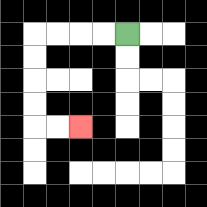{'start': '[5, 1]', 'end': '[3, 5]', 'path_directions': 'L,L,L,L,D,D,D,D,R,R', 'path_coordinates': '[[5, 1], [4, 1], [3, 1], [2, 1], [1, 1], [1, 2], [1, 3], [1, 4], [1, 5], [2, 5], [3, 5]]'}